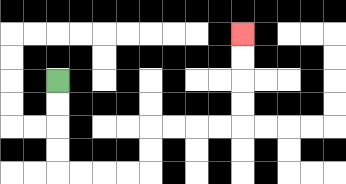{'start': '[2, 3]', 'end': '[10, 1]', 'path_directions': 'D,D,D,D,R,R,R,R,U,U,R,R,R,R,U,U,U,U', 'path_coordinates': '[[2, 3], [2, 4], [2, 5], [2, 6], [2, 7], [3, 7], [4, 7], [5, 7], [6, 7], [6, 6], [6, 5], [7, 5], [8, 5], [9, 5], [10, 5], [10, 4], [10, 3], [10, 2], [10, 1]]'}